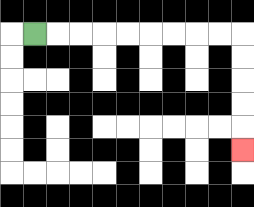{'start': '[1, 1]', 'end': '[10, 6]', 'path_directions': 'R,R,R,R,R,R,R,R,R,D,D,D,D,D', 'path_coordinates': '[[1, 1], [2, 1], [3, 1], [4, 1], [5, 1], [6, 1], [7, 1], [8, 1], [9, 1], [10, 1], [10, 2], [10, 3], [10, 4], [10, 5], [10, 6]]'}